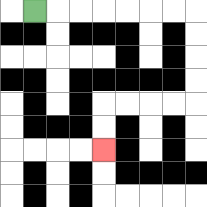{'start': '[1, 0]', 'end': '[4, 6]', 'path_directions': 'R,R,R,R,R,R,R,D,D,D,D,L,L,L,L,D,D', 'path_coordinates': '[[1, 0], [2, 0], [3, 0], [4, 0], [5, 0], [6, 0], [7, 0], [8, 0], [8, 1], [8, 2], [8, 3], [8, 4], [7, 4], [6, 4], [5, 4], [4, 4], [4, 5], [4, 6]]'}